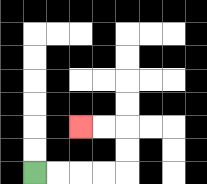{'start': '[1, 7]', 'end': '[3, 5]', 'path_directions': 'R,R,R,R,U,U,L,L', 'path_coordinates': '[[1, 7], [2, 7], [3, 7], [4, 7], [5, 7], [5, 6], [5, 5], [4, 5], [3, 5]]'}